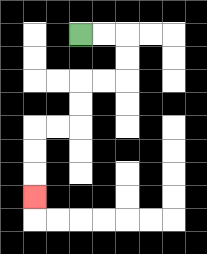{'start': '[3, 1]', 'end': '[1, 8]', 'path_directions': 'R,R,D,D,L,L,D,D,L,L,D,D,D', 'path_coordinates': '[[3, 1], [4, 1], [5, 1], [5, 2], [5, 3], [4, 3], [3, 3], [3, 4], [3, 5], [2, 5], [1, 5], [1, 6], [1, 7], [1, 8]]'}